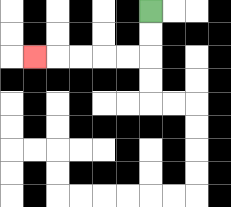{'start': '[6, 0]', 'end': '[1, 2]', 'path_directions': 'D,D,L,L,L,L,L', 'path_coordinates': '[[6, 0], [6, 1], [6, 2], [5, 2], [4, 2], [3, 2], [2, 2], [1, 2]]'}